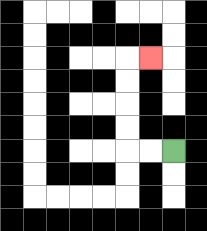{'start': '[7, 6]', 'end': '[6, 2]', 'path_directions': 'L,L,U,U,U,U,R', 'path_coordinates': '[[7, 6], [6, 6], [5, 6], [5, 5], [5, 4], [5, 3], [5, 2], [6, 2]]'}